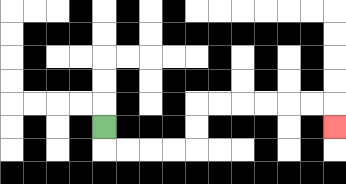{'start': '[4, 5]', 'end': '[14, 5]', 'path_directions': 'D,R,R,R,R,U,U,R,R,R,R,R,R,D', 'path_coordinates': '[[4, 5], [4, 6], [5, 6], [6, 6], [7, 6], [8, 6], [8, 5], [8, 4], [9, 4], [10, 4], [11, 4], [12, 4], [13, 4], [14, 4], [14, 5]]'}